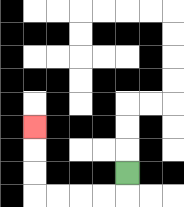{'start': '[5, 7]', 'end': '[1, 5]', 'path_directions': 'D,L,L,L,L,U,U,U', 'path_coordinates': '[[5, 7], [5, 8], [4, 8], [3, 8], [2, 8], [1, 8], [1, 7], [1, 6], [1, 5]]'}